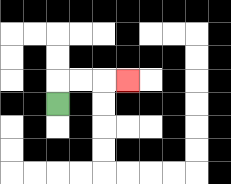{'start': '[2, 4]', 'end': '[5, 3]', 'path_directions': 'U,R,R,R', 'path_coordinates': '[[2, 4], [2, 3], [3, 3], [4, 3], [5, 3]]'}